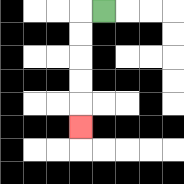{'start': '[4, 0]', 'end': '[3, 5]', 'path_directions': 'L,D,D,D,D,D', 'path_coordinates': '[[4, 0], [3, 0], [3, 1], [3, 2], [3, 3], [3, 4], [3, 5]]'}